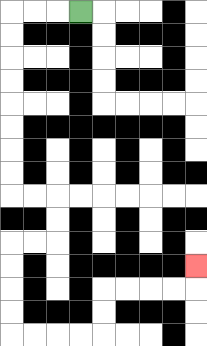{'start': '[3, 0]', 'end': '[8, 11]', 'path_directions': 'L,L,L,D,D,D,D,D,D,D,D,R,R,D,D,L,L,D,D,D,D,R,R,R,R,U,U,R,R,R,R,U', 'path_coordinates': '[[3, 0], [2, 0], [1, 0], [0, 0], [0, 1], [0, 2], [0, 3], [0, 4], [0, 5], [0, 6], [0, 7], [0, 8], [1, 8], [2, 8], [2, 9], [2, 10], [1, 10], [0, 10], [0, 11], [0, 12], [0, 13], [0, 14], [1, 14], [2, 14], [3, 14], [4, 14], [4, 13], [4, 12], [5, 12], [6, 12], [7, 12], [8, 12], [8, 11]]'}